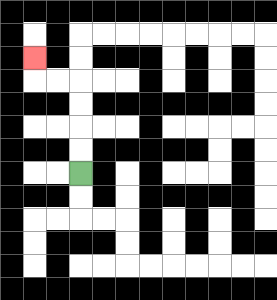{'start': '[3, 7]', 'end': '[1, 2]', 'path_directions': 'U,U,U,U,L,L,U', 'path_coordinates': '[[3, 7], [3, 6], [3, 5], [3, 4], [3, 3], [2, 3], [1, 3], [1, 2]]'}